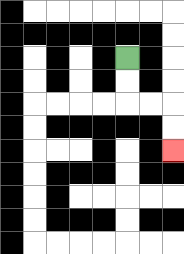{'start': '[5, 2]', 'end': '[7, 6]', 'path_directions': 'D,D,R,R,D,D', 'path_coordinates': '[[5, 2], [5, 3], [5, 4], [6, 4], [7, 4], [7, 5], [7, 6]]'}